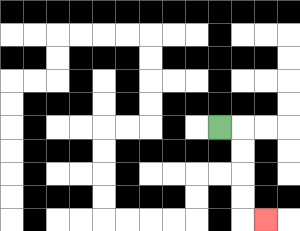{'start': '[9, 5]', 'end': '[11, 9]', 'path_directions': 'R,D,D,D,D,R', 'path_coordinates': '[[9, 5], [10, 5], [10, 6], [10, 7], [10, 8], [10, 9], [11, 9]]'}